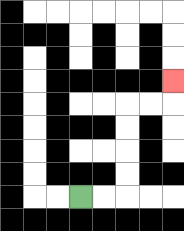{'start': '[3, 8]', 'end': '[7, 3]', 'path_directions': 'R,R,U,U,U,U,R,R,U', 'path_coordinates': '[[3, 8], [4, 8], [5, 8], [5, 7], [5, 6], [5, 5], [5, 4], [6, 4], [7, 4], [7, 3]]'}